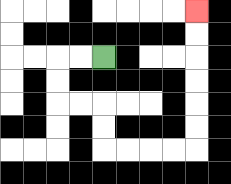{'start': '[4, 2]', 'end': '[8, 0]', 'path_directions': 'L,L,D,D,R,R,D,D,R,R,R,R,U,U,U,U,U,U', 'path_coordinates': '[[4, 2], [3, 2], [2, 2], [2, 3], [2, 4], [3, 4], [4, 4], [4, 5], [4, 6], [5, 6], [6, 6], [7, 6], [8, 6], [8, 5], [8, 4], [8, 3], [8, 2], [8, 1], [8, 0]]'}